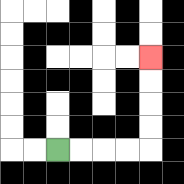{'start': '[2, 6]', 'end': '[6, 2]', 'path_directions': 'R,R,R,R,U,U,U,U', 'path_coordinates': '[[2, 6], [3, 6], [4, 6], [5, 6], [6, 6], [6, 5], [6, 4], [6, 3], [6, 2]]'}